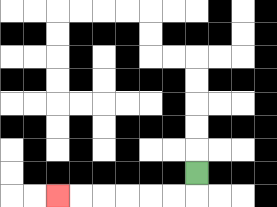{'start': '[8, 7]', 'end': '[2, 8]', 'path_directions': 'D,L,L,L,L,L,L', 'path_coordinates': '[[8, 7], [8, 8], [7, 8], [6, 8], [5, 8], [4, 8], [3, 8], [2, 8]]'}